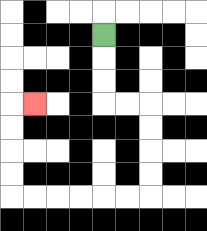{'start': '[4, 1]', 'end': '[1, 4]', 'path_directions': 'D,D,D,R,R,D,D,D,D,L,L,L,L,L,L,U,U,U,U,R', 'path_coordinates': '[[4, 1], [4, 2], [4, 3], [4, 4], [5, 4], [6, 4], [6, 5], [6, 6], [6, 7], [6, 8], [5, 8], [4, 8], [3, 8], [2, 8], [1, 8], [0, 8], [0, 7], [0, 6], [0, 5], [0, 4], [1, 4]]'}